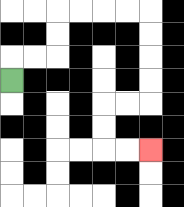{'start': '[0, 3]', 'end': '[6, 6]', 'path_directions': 'U,R,R,U,U,R,R,R,R,D,D,D,D,L,L,D,D,R,R', 'path_coordinates': '[[0, 3], [0, 2], [1, 2], [2, 2], [2, 1], [2, 0], [3, 0], [4, 0], [5, 0], [6, 0], [6, 1], [6, 2], [6, 3], [6, 4], [5, 4], [4, 4], [4, 5], [4, 6], [5, 6], [6, 6]]'}